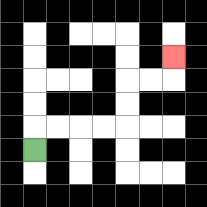{'start': '[1, 6]', 'end': '[7, 2]', 'path_directions': 'U,R,R,R,R,U,U,R,R,U', 'path_coordinates': '[[1, 6], [1, 5], [2, 5], [3, 5], [4, 5], [5, 5], [5, 4], [5, 3], [6, 3], [7, 3], [7, 2]]'}